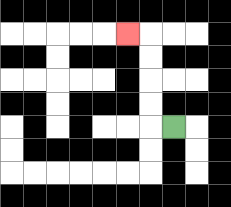{'start': '[7, 5]', 'end': '[5, 1]', 'path_directions': 'L,U,U,U,U,L', 'path_coordinates': '[[7, 5], [6, 5], [6, 4], [6, 3], [6, 2], [6, 1], [5, 1]]'}